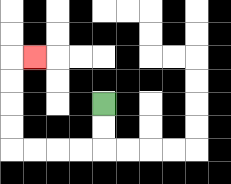{'start': '[4, 4]', 'end': '[1, 2]', 'path_directions': 'D,D,L,L,L,L,U,U,U,U,R', 'path_coordinates': '[[4, 4], [4, 5], [4, 6], [3, 6], [2, 6], [1, 6], [0, 6], [0, 5], [0, 4], [0, 3], [0, 2], [1, 2]]'}